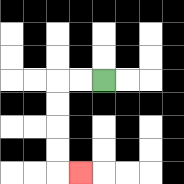{'start': '[4, 3]', 'end': '[3, 7]', 'path_directions': 'L,L,D,D,D,D,R', 'path_coordinates': '[[4, 3], [3, 3], [2, 3], [2, 4], [2, 5], [2, 6], [2, 7], [3, 7]]'}